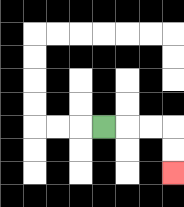{'start': '[4, 5]', 'end': '[7, 7]', 'path_directions': 'R,R,R,D,D', 'path_coordinates': '[[4, 5], [5, 5], [6, 5], [7, 5], [7, 6], [7, 7]]'}